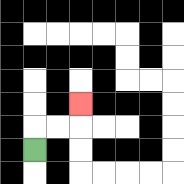{'start': '[1, 6]', 'end': '[3, 4]', 'path_directions': 'U,R,R,U', 'path_coordinates': '[[1, 6], [1, 5], [2, 5], [3, 5], [3, 4]]'}